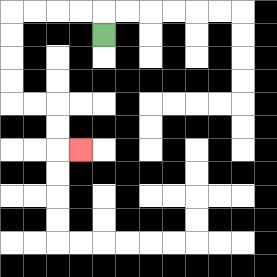{'start': '[4, 1]', 'end': '[3, 6]', 'path_directions': 'U,L,L,L,L,D,D,D,D,R,R,D,D,R', 'path_coordinates': '[[4, 1], [4, 0], [3, 0], [2, 0], [1, 0], [0, 0], [0, 1], [0, 2], [0, 3], [0, 4], [1, 4], [2, 4], [2, 5], [2, 6], [3, 6]]'}